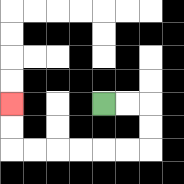{'start': '[4, 4]', 'end': '[0, 4]', 'path_directions': 'R,R,D,D,L,L,L,L,L,L,U,U', 'path_coordinates': '[[4, 4], [5, 4], [6, 4], [6, 5], [6, 6], [5, 6], [4, 6], [3, 6], [2, 6], [1, 6], [0, 6], [0, 5], [0, 4]]'}